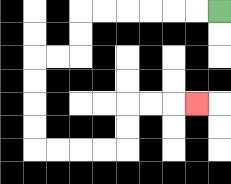{'start': '[9, 0]', 'end': '[8, 4]', 'path_directions': 'L,L,L,L,L,L,D,D,L,L,D,D,D,D,R,R,R,R,U,U,R,R,R', 'path_coordinates': '[[9, 0], [8, 0], [7, 0], [6, 0], [5, 0], [4, 0], [3, 0], [3, 1], [3, 2], [2, 2], [1, 2], [1, 3], [1, 4], [1, 5], [1, 6], [2, 6], [3, 6], [4, 6], [5, 6], [5, 5], [5, 4], [6, 4], [7, 4], [8, 4]]'}